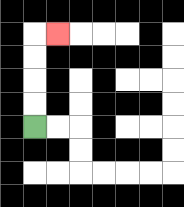{'start': '[1, 5]', 'end': '[2, 1]', 'path_directions': 'U,U,U,U,R', 'path_coordinates': '[[1, 5], [1, 4], [1, 3], [1, 2], [1, 1], [2, 1]]'}